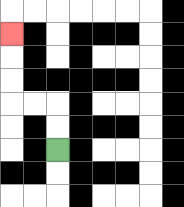{'start': '[2, 6]', 'end': '[0, 1]', 'path_directions': 'U,U,L,L,U,U,U', 'path_coordinates': '[[2, 6], [2, 5], [2, 4], [1, 4], [0, 4], [0, 3], [0, 2], [0, 1]]'}